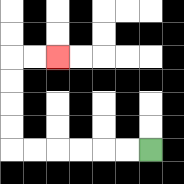{'start': '[6, 6]', 'end': '[2, 2]', 'path_directions': 'L,L,L,L,L,L,U,U,U,U,R,R', 'path_coordinates': '[[6, 6], [5, 6], [4, 6], [3, 6], [2, 6], [1, 6], [0, 6], [0, 5], [0, 4], [0, 3], [0, 2], [1, 2], [2, 2]]'}